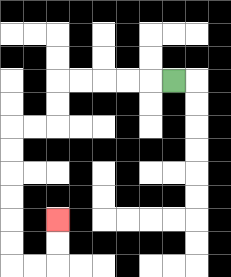{'start': '[7, 3]', 'end': '[2, 9]', 'path_directions': 'L,L,L,L,L,D,D,L,L,D,D,D,D,D,D,R,R,U,U', 'path_coordinates': '[[7, 3], [6, 3], [5, 3], [4, 3], [3, 3], [2, 3], [2, 4], [2, 5], [1, 5], [0, 5], [0, 6], [0, 7], [0, 8], [0, 9], [0, 10], [0, 11], [1, 11], [2, 11], [2, 10], [2, 9]]'}